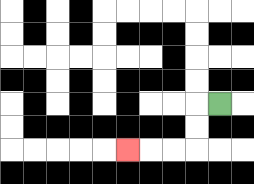{'start': '[9, 4]', 'end': '[5, 6]', 'path_directions': 'L,D,D,L,L,L', 'path_coordinates': '[[9, 4], [8, 4], [8, 5], [8, 6], [7, 6], [6, 6], [5, 6]]'}